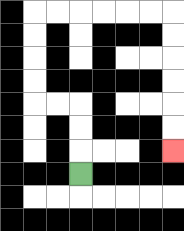{'start': '[3, 7]', 'end': '[7, 6]', 'path_directions': 'U,U,U,L,L,U,U,U,U,R,R,R,R,R,R,D,D,D,D,D,D', 'path_coordinates': '[[3, 7], [3, 6], [3, 5], [3, 4], [2, 4], [1, 4], [1, 3], [1, 2], [1, 1], [1, 0], [2, 0], [3, 0], [4, 0], [5, 0], [6, 0], [7, 0], [7, 1], [7, 2], [7, 3], [7, 4], [7, 5], [7, 6]]'}